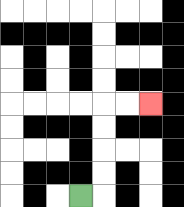{'start': '[3, 8]', 'end': '[6, 4]', 'path_directions': 'R,U,U,U,U,R,R', 'path_coordinates': '[[3, 8], [4, 8], [4, 7], [4, 6], [4, 5], [4, 4], [5, 4], [6, 4]]'}